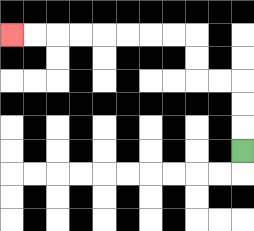{'start': '[10, 6]', 'end': '[0, 1]', 'path_directions': 'U,U,U,L,L,U,U,L,L,L,L,L,L,L,L', 'path_coordinates': '[[10, 6], [10, 5], [10, 4], [10, 3], [9, 3], [8, 3], [8, 2], [8, 1], [7, 1], [6, 1], [5, 1], [4, 1], [3, 1], [2, 1], [1, 1], [0, 1]]'}